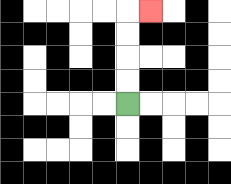{'start': '[5, 4]', 'end': '[6, 0]', 'path_directions': 'U,U,U,U,R', 'path_coordinates': '[[5, 4], [5, 3], [5, 2], [5, 1], [5, 0], [6, 0]]'}